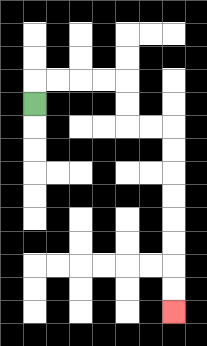{'start': '[1, 4]', 'end': '[7, 13]', 'path_directions': 'U,R,R,R,R,D,D,R,R,D,D,D,D,D,D,D,D', 'path_coordinates': '[[1, 4], [1, 3], [2, 3], [3, 3], [4, 3], [5, 3], [5, 4], [5, 5], [6, 5], [7, 5], [7, 6], [7, 7], [7, 8], [7, 9], [7, 10], [7, 11], [7, 12], [7, 13]]'}